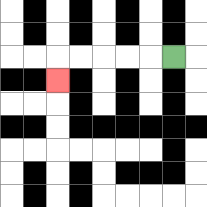{'start': '[7, 2]', 'end': '[2, 3]', 'path_directions': 'L,L,L,L,L,D', 'path_coordinates': '[[7, 2], [6, 2], [5, 2], [4, 2], [3, 2], [2, 2], [2, 3]]'}